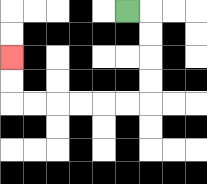{'start': '[5, 0]', 'end': '[0, 2]', 'path_directions': 'R,D,D,D,D,L,L,L,L,L,L,U,U', 'path_coordinates': '[[5, 0], [6, 0], [6, 1], [6, 2], [6, 3], [6, 4], [5, 4], [4, 4], [3, 4], [2, 4], [1, 4], [0, 4], [0, 3], [0, 2]]'}